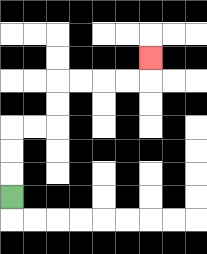{'start': '[0, 8]', 'end': '[6, 2]', 'path_directions': 'U,U,U,R,R,U,U,R,R,R,R,U', 'path_coordinates': '[[0, 8], [0, 7], [0, 6], [0, 5], [1, 5], [2, 5], [2, 4], [2, 3], [3, 3], [4, 3], [5, 3], [6, 3], [6, 2]]'}